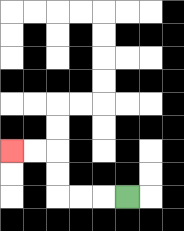{'start': '[5, 8]', 'end': '[0, 6]', 'path_directions': 'L,L,L,U,U,L,L', 'path_coordinates': '[[5, 8], [4, 8], [3, 8], [2, 8], [2, 7], [2, 6], [1, 6], [0, 6]]'}